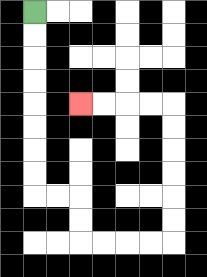{'start': '[1, 0]', 'end': '[3, 4]', 'path_directions': 'D,D,D,D,D,D,D,D,R,R,D,D,R,R,R,R,U,U,U,U,U,U,L,L,L,L', 'path_coordinates': '[[1, 0], [1, 1], [1, 2], [1, 3], [1, 4], [1, 5], [1, 6], [1, 7], [1, 8], [2, 8], [3, 8], [3, 9], [3, 10], [4, 10], [5, 10], [6, 10], [7, 10], [7, 9], [7, 8], [7, 7], [7, 6], [7, 5], [7, 4], [6, 4], [5, 4], [4, 4], [3, 4]]'}